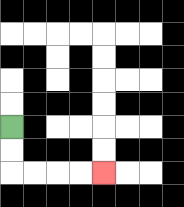{'start': '[0, 5]', 'end': '[4, 7]', 'path_directions': 'D,D,R,R,R,R', 'path_coordinates': '[[0, 5], [0, 6], [0, 7], [1, 7], [2, 7], [3, 7], [4, 7]]'}